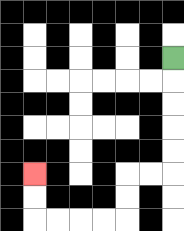{'start': '[7, 2]', 'end': '[1, 7]', 'path_directions': 'D,D,D,D,D,L,L,D,D,L,L,L,L,U,U', 'path_coordinates': '[[7, 2], [7, 3], [7, 4], [7, 5], [7, 6], [7, 7], [6, 7], [5, 7], [5, 8], [5, 9], [4, 9], [3, 9], [2, 9], [1, 9], [1, 8], [1, 7]]'}